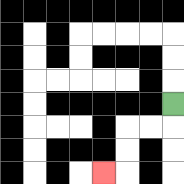{'start': '[7, 4]', 'end': '[4, 7]', 'path_directions': 'D,L,L,D,D,L', 'path_coordinates': '[[7, 4], [7, 5], [6, 5], [5, 5], [5, 6], [5, 7], [4, 7]]'}